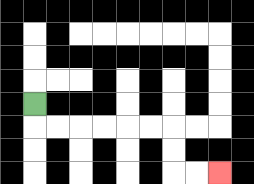{'start': '[1, 4]', 'end': '[9, 7]', 'path_directions': 'D,R,R,R,R,R,R,D,D,R,R', 'path_coordinates': '[[1, 4], [1, 5], [2, 5], [3, 5], [4, 5], [5, 5], [6, 5], [7, 5], [7, 6], [7, 7], [8, 7], [9, 7]]'}